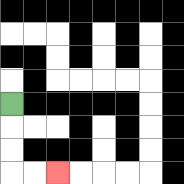{'start': '[0, 4]', 'end': '[2, 7]', 'path_directions': 'D,D,D,R,R', 'path_coordinates': '[[0, 4], [0, 5], [0, 6], [0, 7], [1, 7], [2, 7]]'}